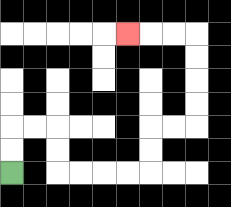{'start': '[0, 7]', 'end': '[5, 1]', 'path_directions': 'U,U,R,R,D,D,R,R,R,R,U,U,R,R,U,U,U,U,L,L,L', 'path_coordinates': '[[0, 7], [0, 6], [0, 5], [1, 5], [2, 5], [2, 6], [2, 7], [3, 7], [4, 7], [5, 7], [6, 7], [6, 6], [6, 5], [7, 5], [8, 5], [8, 4], [8, 3], [8, 2], [8, 1], [7, 1], [6, 1], [5, 1]]'}